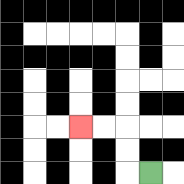{'start': '[6, 7]', 'end': '[3, 5]', 'path_directions': 'L,U,U,L,L', 'path_coordinates': '[[6, 7], [5, 7], [5, 6], [5, 5], [4, 5], [3, 5]]'}